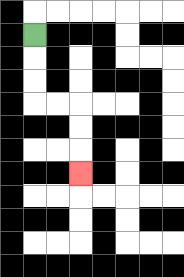{'start': '[1, 1]', 'end': '[3, 7]', 'path_directions': 'D,D,D,R,R,D,D,D', 'path_coordinates': '[[1, 1], [1, 2], [1, 3], [1, 4], [2, 4], [3, 4], [3, 5], [3, 6], [3, 7]]'}